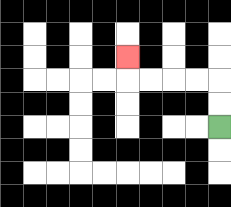{'start': '[9, 5]', 'end': '[5, 2]', 'path_directions': 'U,U,L,L,L,L,U', 'path_coordinates': '[[9, 5], [9, 4], [9, 3], [8, 3], [7, 3], [6, 3], [5, 3], [5, 2]]'}